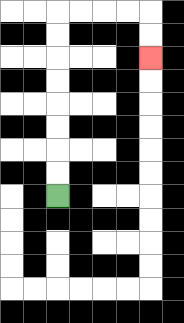{'start': '[2, 8]', 'end': '[6, 2]', 'path_directions': 'U,U,U,U,U,U,U,U,R,R,R,R,D,D', 'path_coordinates': '[[2, 8], [2, 7], [2, 6], [2, 5], [2, 4], [2, 3], [2, 2], [2, 1], [2, 0], [3, 0], [4, 0], [5, 0], [6, 0], [6, 1], [6, 2]]'}